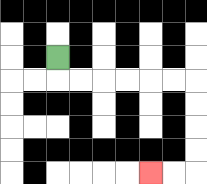{'start': '[2, 2]', 'end': '[6, 7]', 'path_directions': 'D,R,R,R,R,R,R,D,D,D,D,L,L', 'path_coordinates': '[[2, 2], [2, 3], [3, 3], [4, 3], [5, 3], [6, 3], [7, 3], [8, 3], [8, 4], [8, 5], [8, 6], [8, 7], [7, 7], [6, 7]]'}